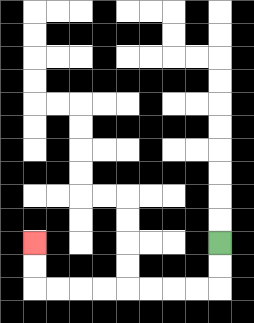{'start': '[9, 10]', 'end': '[1, 10]', 'path_directions': 'D,D,L,L,L,L,L,L,L,L,U,U', 'path_coordinates': '[[9, 10], [9, 11], [9, 12], [8, 12], [7, 12], [6, 12], [5, 12], [4, 12], [3, 12], [2, 12], [1, 12], [1, 11], [1, 10]]'}